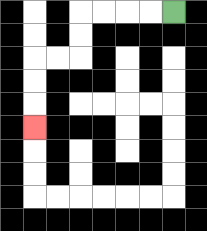{'start': '[7, 0]', 'end': '[1, 5]', 'path_directions': 'L,L,L,L,D,D,L,L,D,D,D', 'path_coordinates': '[[7, 0], [6, 0], [5, 0], [4, 0], [3, 0], [3, 1], [3, 2], [2, 2], [1, 2], [1, 3], [1, 4], [1, 5]]'}